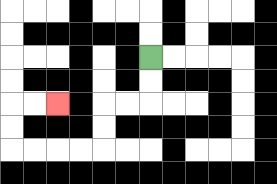{'start': '[6, 2]', 'end': '[2, 4]', 'path_directions': 'D,D,L,L,D,D,L,L,L,L,U,U,R,R', 'path_coordinates': '[[6, 2], [6, 3], [6, 4], [5, 4], [4, 4], [4, 5], [4, 6], [3, 6], [2, 6], [1, 6], [0, 6], [0, 5], [0, 4], [1, 4], [2, 4]]'}